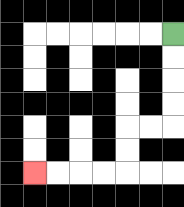{'start': '[7, 1]', 'end': '[1, 7]', 'path_directions': 'D,D,D,D,L,L,D,D,L,L,L,L', 'path_coordinates': '[[7, 1], [7, 2], [7, 3], [7, 4], [7, 5], [6, 5], [5, 5], [5, 6], [5, 7], [4, 7], [3, 7], [2, 7], [1, 7]]'}